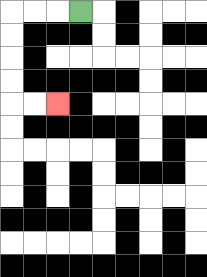{'start': '[3, 0]', 'end': '[2, 4]', 'path_directions': 'L,L,L,D,D,D,D,R,R', 'path_coordinates': '[[3, 0], [2, 0], [1, 0], [0, 0], [0, 1], [0, 2], [0, 3], [0, 4], [1, 4], [2, 4]]'}